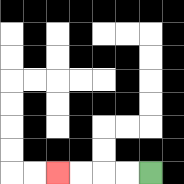{'start': '[6, 7]', 'end': '[2, 7]', 'path_directions': 'L,L,L,L', 'path_coordinates': '[[6, 7], [5, 7], [4, 7], [3, 7], [2, 7]]'}